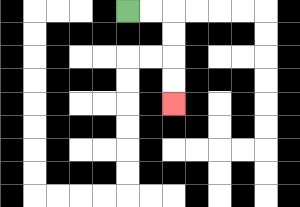{'start': '[5, 0]', 'end': '[7, 4]', 'path_directions': 'R,R,D,D,D,D', 'path_coordinates': '[[5, 0], [6, 0], [7, 0], [7, 1], [7, 2], [7, 3], [7, 4]]'}